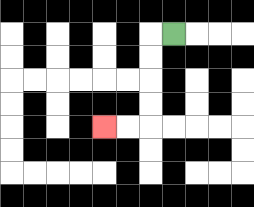{'start': '[7, 1]', 'end': '[4, 5]', 'path_directions': 'L,D,D,D,D,L,L', 'path_coordinates': '[[7, 1], [6, 1], [6, 2], [6, 3], [6, 4], [6, 5], [5, 5], [4, 5]]'}